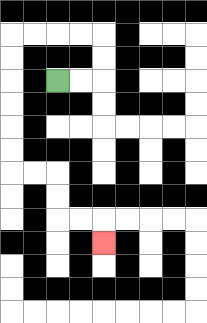{'start': '[2, 3]', 'end': '[4, 10]', 'path_directions': 'R,R,U,U,L,L,L,L,D,D,D,D,D,D,R,R,D,D,R,R,D', 'path_coordinates': '[[2, 3], [3, 3], [4, 3], [4, 2], [4, 1], [3, 1], [2, 1], [1, 1], [0, 1], [0, 2], [0, 3], [0, 4], [0, 5], [0, 6], [0, 7], [1, 7], [2, 7], [2, 8], [2, 9], [3, 9], [4, 9], [4, 10]]'}